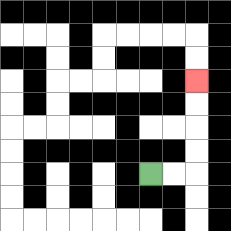{'start': '[6, 7]', 'end': '[8, 3]', 'path_directions': 'R,R,U,U,U,U', 'path_coordinates': '[[6, 7], [7, 7], [8, 7], [8, 6], [8, 5], [8, 4], [8, 3]]'}